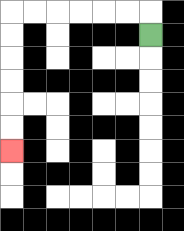{'start': '[6, 1]', 'end': '[0, 6]', 'path_directions': 'U,L,L,L,L,L,L,D,D,D,D,D,D', 'path_coordinates': '[[6, 1], [6, 0], [5, 0], [4, 0], [3, 0], [2, 0], [1, 0], [0, 0], [0, 1], [0, 2], [0, 3], [0, 4], [0, 5], [0, 6]]'}